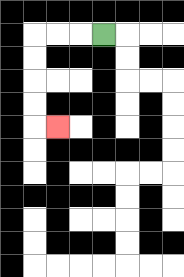{'start': '[4, 1]', 'end': '[2, 5]', 'path_directions': 'L,L,L,D,D,D,D,R', 'path_coordinates': '[[4, 1], [3, 1], [2, 1], [1, 1], [1, 2], [1, 3], [1, 4], [1, 5], [2, 5]]'}